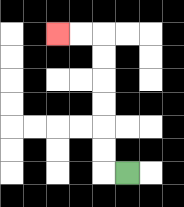{'start': '[5, 7]', 'end': '[2, 1]', 'path_directions': 'L,U,U,U,U,U,U,L,L', 'path_coordinates': '[[5, 7], [4, 7], [4, 6], [4, 5], [4, 4], [4, 3], [4, 2], [4, 1], [3, 1], [2, 1]]'}